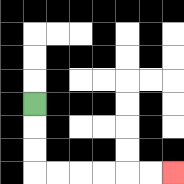{'start': '[1, 4]', 'end': '[7, 7]', 'path_directions': 'D,D,D,R,R,R,R,R,R', 'path_coordinates': '[[1, 4], [1, 5], [1, 6], [1, 7], [2, 7], [3, 7], [4, 7], [5, 7], [6, 7], [7, 7]]'}